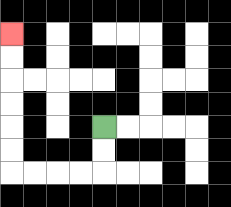{'start': '[4, 5]', 'end': '[0, 1]', 'path_directions': 'D,D,L,L,L,L,U,U,U,U,U,U', 'path_coordinates': '[[4, 5], [4, 6], [4, 7], [3, 7], [2, 7], [1, 7], [0, 7], [0, 6], [0, 5], [0, 4], [0, 3], [0, 2], [0, 1]]'}